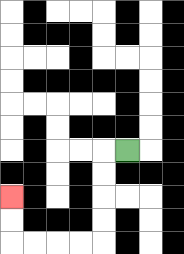{'start': '[5, 6]', 'end': '[0, 8]', 'path_directions': 'L,D,D,D,D,L,L,L,L,U,U', 'path_coordinates': '[[5, 6], [4, 6], [4, 7], [4, 8], [4, 9], [4, 10], [3, 10], [2, 10], [1, 10], [0, 10], [0, 9], [0, 8]]'}